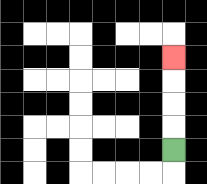{'start': '[7, 6]', 'end': '[7, 2]', 'path_directions': 'U,U,U,U', 'path_coordinates': '[[7, 6], [7, 5], [7, 4], [7, 3], [7, 2]]'}